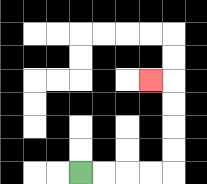{'start': '[3, 7]', 'end': '[6, 3]', 'path_directions': 'R,R,R,R,U,U,U,U,L', 'path_coordinates': '[[3, 7], [4, 7], [5, 7], [6, 7], [7, 7], [7, 6], [7, 5], [7, 4], [7, 3], [6, 3]]'}